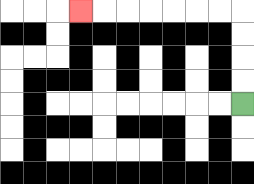{'start': '[10, 4]', 'end': '[3, 0]', 'path_directions': 'U,U,U,U,L,L,L,L,L,L,L', 'path_coordinates': '[[10, 4], [10, 3], [10, 2], [10, 1], [10, 0], [9, 0], [8, 0], [7, 0], [6, 0], [5, 0], [4, 0], [3, 0]]'}